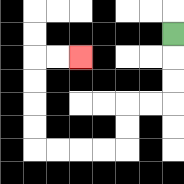{'start': '[7, 1]', 'end': '[3, 2]', 'path_directions': 'D,D,D,L,L,D,D,L,L,L,L,U,U,U,U,R,R', 'path_coordinates': '[[7, 1], [7, 2], [7, 3], [7, 4], [6, 4], [5, 4], [5, 5], [5, 6], [4, 6], [3, 6], [2, 6], [1, 6], [1, 5], [1, 4], [1, 3], [1, 2], [2, 2], [3, 2]]'}